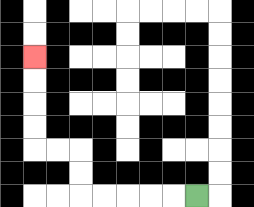{'start': '[8, 8]', 'end': '[1, 2]', 'path_directions': 'L,L,L,L,L,U,U,L,L,U,U,U,U', 'path_coordinates': '[[8, 8], [7, 8], [6, 8], [5, 8], [4, 8], [3, 8], [3, 7], [3, 6], [2, 6], [1, 6], [1, 5], [1, 4], [1, 3], [1, 2]]'}